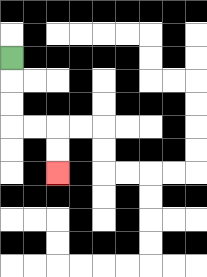{'start': '[0, 2]', 'end': '[2, 7]', 'path_directions': 'D,D,D,R,R,D,D', 'path_coordinates': '[[0, 2], [0, 3], [0, 4], [0, 5], [1, 5], [2, 5], [2, 6], [2, 7]]'}